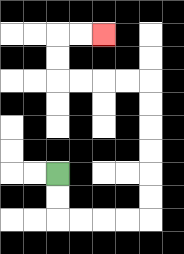{'start': '[2, 7]', 'end': '[4, 1]', 'path_directions': 'D,D,R,R,R,R,U,U,U,U,U,U,L,L,L,L,U,U,R,R', 'path_coordinates': '[[2, 7], [2, 8], [2, 9], [3, 9], [4, 9], [5, 9], [6, 9], [6, 8], [6, 7], [6, 6], [6, 5], [6, 4], [6, 3], [5, 3], [4, 3], [3, 3], [2, 3], [2, 2], [2, 1], [3, 1], [4, 1]]'}